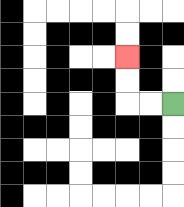{'start': '[7, 4]', 'end': '[5, 2]', 'path_directions': 'L,L,U,U', 'path_coordinates': '[[7, 4], [6, 4], [5, 4], [5, 3], [5, 2]]'}